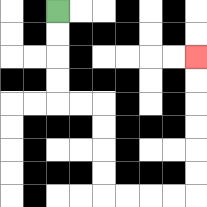{'start': '[2, 0]', 'end': '[8, 2]', 'path_directions': 'D,D,D,D,R,R,D,D,D,D,R,R,R,R,U,U,U,U,U,U', 'path_coordinates': '[[2, 0], [2, 1], [2, 2], [2, 3], [2, 4], [3, 4], [4, 4], [4, 5], [4, 6], [4, 7], [4, 8], [5, 8], [6, 8], [7, 8], [8, 8], [8, 7], [8, 6], [8, 5], [8, 4], [8, 3], [8, 2]]'}